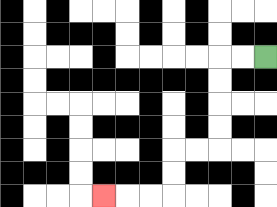{'start': '[11, 2]', 'end': '[4, 8]', 'path_directions': 'L,L,D,D,D,D,L,L,D,D,L,L,L', 'path_coordinates': '[[11, 2], [10, 2], [9, 2], [9, 3], [9, 4], [9, 5], [9, 6], [8, 6], [7, 6], [7, 7], [7, 8], [6, 8], [5, 8], [4, 8]]'}